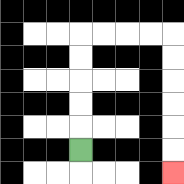{'start': '[3, 6]', 'end': '[7, 7]', 'path_directions': 'U,U,U,U,U,R,R,R,R,D,D,D,D,D,D', 'path_coordinates': '[[3, 6], [3, 5], [3, 4], [3, 3], [3, 2], [3, 1], [4, 1], [5, 1], [6, 1], [7, 1], [7, 2], [7, 3], [7, 4], [7, 5], [7, 6], [7, 7]]'}